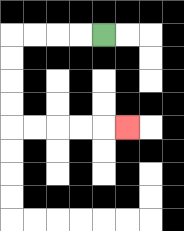{'start': '[4, 1]', 'end': '[5, 5]', 'path_directions': 'L,L,L,L,D,D,D,D,R,R,R,R,R', 'path_coordinates': '[[4, 1], [3, 1], [2, 1], [1, 1], [0, 1], [0, 2], [0, 3], [0, 4], [0, 5], [1, 5], [2, 5], [3, 5], [4, 5], [5, 5]]'}